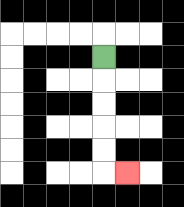{'start': '[4, 2]', 'end': '[5, 7]', 'path_directions': 'D,D,D,D,D,R', 'path_coordinates': '[[4, 2], [4, 3], [4, 4], [4, 5], [4, 6], [4, 7], [5, 7]]'}